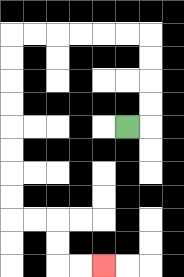{'start': '[5, 5]', 'end': '[4, 11]', 'path_directions': 'R,U,U,U,U,L,L,L,L,L,L,D,D,D,D,D,D,D,D,R,R,D,D,R,R', 'path_coordinates': '[[5, 5], [6, 5], [6, 4], [6, 3], [6, 2], [6, 1], [5, 1], [4, 1], [3, 1], [2, 1], [1, 1], [0, 1], [0, 2], [0, 3], [0, 4], [0, 5], [0, 6], [0, 7], [0, 8], [0, 9], [1, 9], [2, 9], [2, 10], [2, 11], [3, 11], [4, 11]]'}